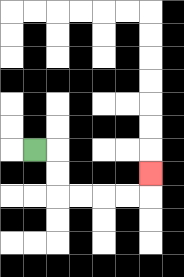{'start': '[1, 6]', 'end': '[6, 7]', 'path_directions': 'R,D,D,R,R,R,R,U', 'path_coordinates': '[[1, 6], [2, 6], [2, 7], [2, 8], [3, 8], [4, 8], [5, 8], [6, 8], [6, 7]]'}